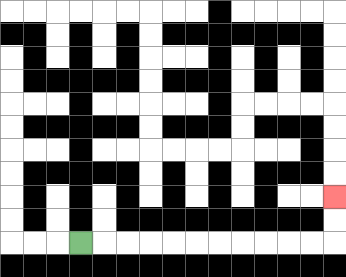{'start': '[3, 10]', 'end': '[14, 8]', 'path_directions': 'R,R,R,R,R,R,R,R,R,R,R,U,U', 'path_coordinates': '[[3, 10], [4, 10], [5, 10], [6, 10], [7, 10], [8, 10], [9, 10], [10, 10], [11, 10], [12, 10], [13, 10], [14, 10], [14, 9], [14, 8]]'}